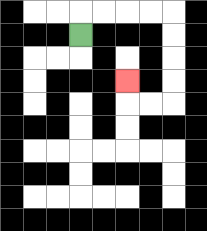{'start': '[3, 1]', 'end': '[5, 3]', 'path_directions': 'U,R,R,R,R,D,D,D,D,L,L,U', 'path_coordinates': '[[3, 1], [3, 0], [4, 0], [5, 0], [6, 0], [7, 0], [7, 1], [7, 2], [7, 3], [7, 4], [6, 4], [5, 4], [5, 3]]'}